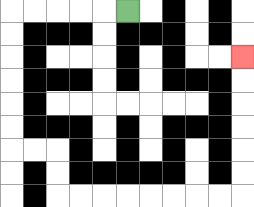{'start': '[5, 0]', 'end': '[10, 2]', 'path_directions': 'L,L,L,L,L,D,D,D,D,D,D,R,R,D,D,R,R,R,R,R,R,R,R,U,U,U,U,U,U', 'path_coordinates': '[[5, 0], [4, 0], [3, 0], [2, 0], [1, 0], [0, 0], [0, 1], [0, 2], [0, 3], [0, 4], [0, 5], [0, 6], [1, 6], [2, 6], [2, 7], [2, 8], [3, 8], [4, 8], [5, 8], [6, 8], [7, 8], [8, 8], [9, 8], [10, 8], [10, 7], [10, 6], [10, 5], [10, 4], [10, 3], [10, 2]]'}